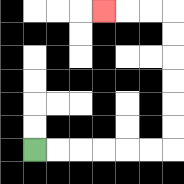{'start': '[1, 6]', 'end': '[4, 0]', 'path_directions': 'R,R,R,R,R,R,U,U,U,U,U,U,L,L,L', 'path_coordinates': '[[1, 6], [2, 6], [3, 6], [4, 6], [5, 6], [6, 6], [7, 6], [7, 5], [7, 4], [7, 3], [7, 2], [7, 1], [7, 0], [6, 0], [5, 0], [4, 0]]'}